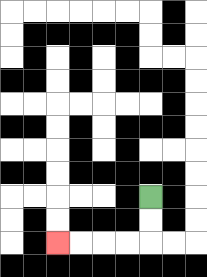{'start': '[6, 8]', 'end': '[2, 10]', 'path_directions': 'D,D,L,L,L,L', 'path_coordinates': '[[6, 8], [6, 9], [6, 10], [5, 10], [4, 10], [3, 10], [2, 10]]'}